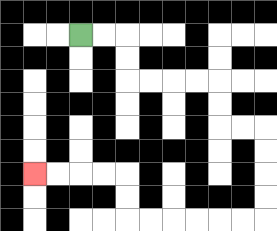{'start': '[3, 1]', 'end': '[1, 7]', 'path_directions': 'R,R,D,D,R,R,R,R,D,D,R,R,D,D,D,D,L,L,L,L,L,L,U,U,L,L,L,L', 'path_coordinates': '[[3, 1], [4, 1], [5, 1], [5, 2], [5, 3], [6, 3], [7, 3], [8, 3], [9, 3], [9, 4], [9, 5], [10, 5], [11, 5], [11, 6], [11, 7], [11, 8], [11, 9], [10, 9], [9, 9], [8, 9], [7, 9], [6, 9], [5, 9], [5, 8], [5, 7], [4, 7], [3, 7], [2, 7], [1, 7]]'}